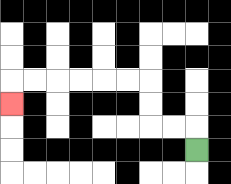{'start': '[8, 6]', 'end': '[0, 4]', 'path_directions': 'U,L,L,U,U,L,L,L,L,L,L,D', 'path_coordinates': '[[8, 6], [8, 5], [7, 5], [6, 5], [6, 4], [6, 3], [5, 3], [4, 3], [3, 3], [2, 3], [1, 3], [0, 3], [0, 4]]'}